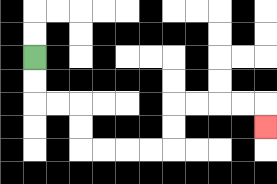{'start': '[1, 2]', 'end': '[11, 5]', 'path_directions': 'D,D,R,R,D,D,R,R,R,R,U,U,R,R,R,R,D', 'path_coordinates': '[[1, 2], [1, 3], [1, 4], [2, 4], [3, 4], [3, 5], [3, 6], [4, 6], [5, 6], [6, 6], [7, 6], [7, 5], [7, 4], [8, 4], [9, 4], [10, 4], [11, 4], [11, 5]]'}